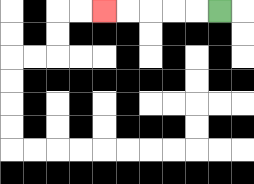{'start': '[9, 0]', 'end': '[4, 0]', 'path_directions': 'L,L,L,L,L', 'path_coordinates': '[[9, 0], [8, 0], [7, 0], [6, 0], [5, 0], [4, 0]]'}